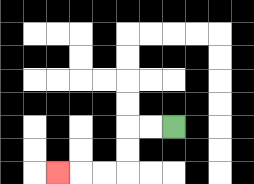{'start': '[7, 5]', 'end': '[2, 7]', 'path_directions': 'L,L,D,D,L,L,L', 'path_coordinates': '[[7, 5], [6, 5], [5, 5], [5, 6], [5, 7], [4, 7], [3, 7], [2, 7]]'}